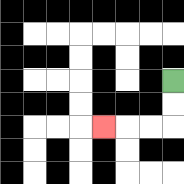{'start': '[7, 3]', 'end': '[4, 5]', 'path_directions': 'D,D,L,L,L', 'path_coordinates': '[[7, 3], [7, 4], [7, 5], [6, 5], [5, 5], [4, 5]]'}